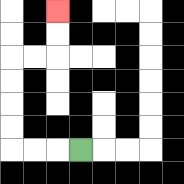{'start': '[3, 6]', 'end': '[2, 0]', 'path_directions': 'L,L,L,U,U,U,U,R,R,U,U', 'path_coordinates': '[[3, 6], [2, 6], [1, 6], [0, 6], [0, 5], [0, 4], [0, 3], [0, 2], [1, 2], [2, 2], [2, 1], [2, 0]]'}